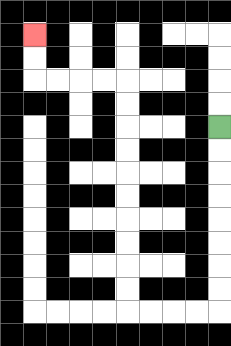{'start': '[9, 5]', 'end': '[1, 1]', 'path_directions': 'D,D,D,D,D,D,D,D,L,L,L,L,U,U,U,U,U,U,U,U,U,U,L,L,L,L,U,U', 'path_coordinates': '[[9, 5], [9, 6], [9, 7], [9, 8], [9, 9], [9, 10], [9, 11], [9, 12], [9, 13], [8, 13], [7, 13], [6, 13], [5, 13], [5, 12], [5, 11], [5, 10], [5, 9], [5, 8], [5, 7], [5, 6], [5, 5], [5, 4], [5, 3], [4, 3], [3, 3], [2, 3], [1, 3], [1, 2], [1, 1]]'}